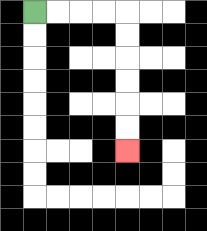{'start': '[1, 0]', 'end': '[5, 6]', 'path_directions': 'R,R,R,R,D,D,D,D,D,D', 'path_coordinates': '[[1, 0], [2, 0], [3, 0], [4, 0], [5, 0], [5, 1], [5, 2], [5, 3], [5, 4], [5, 5], [5, 6]]'}